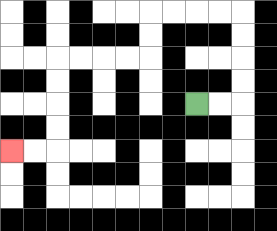{'start': '[8, 4]', 'end': '[0, 6]', 'path_directions': 'R,R,U,U,U,U,L,L,L,L,D,D,L,L,L,L,D,D,D,D,L,L', 'path_coordinates': '[[8, 4], [9, 4], [10, 4], [10, 3], [10, 2], [10, 1], [10, 0], [9, 0], [8, 0], [7, 0], [6, 0], [6, 1], [6, 2], [5, 2], [4, 2], [3, 2], [2, 2], [2, 3], [2, 4], [2, 5], [2, 6], [1, 6], [0, 6]]'}